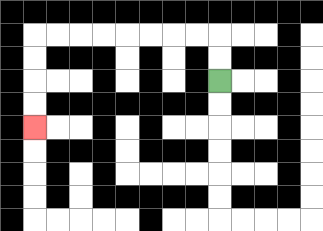{'start': '[9, 3]', 'end': '[1, 5]', 'path_directions': 'U,U,L,L,L,L,L,L,L,L,D,D,D,D', 'path_coordinates': '[[9, 3], [9, 2], [9, 1], [8, 1], [7, 1], [6, 1], [5, 1], [4, 1], [3, 1], [2, 1], [1, 1], [1, 2], [1, 3], [1, 4], [1, 5]]'}